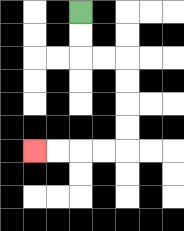{'start': '[3, 0]', 'end': '[1, 6]', 'path_directions': 'D,D,R,R,D,D,D,D,L,L,L,L', 'path_coordinates': '[[3, 0], [3, 1], [3, 2], [4, 2], [5, 2], [5, 3], [5, 4], [5, 5], [5, 6], [4, 6], [3, 6], [2, 6], [1, 6]]'}